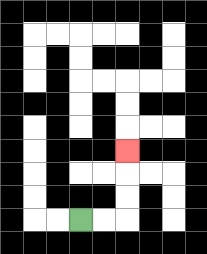{'start': '[3, 9]', 'end': '[5, 6]', 'path_directions': 'R,R,U,U,U', 'path_coordinates': '[[3, 9], [4, 9], [5, 9], [5, 8], [5, 7], [5, 6]]'}